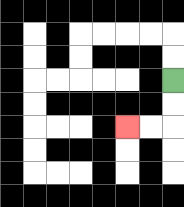{'start': '[7, 3]', 'end': '[5, 5]', 'path_directions': 'D,D,L,L', 'path_coordinates': '[[7, 3], [7, 4], [7, 5], [6, 5], [5, 5]]'}